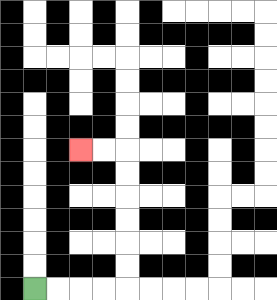{'start': '[1, 12]', 'end': '[3, 6]', 'path_directions': 'R,R,R,R,U,U,U,U,U,U,L,L', 'path_coordinates': '[[1, 12], [2, 12], [3, 12], [4, 12], [5, 12], [5, 11], [5, 10], [5, 9], [5, 8], [5, 7], [5, 6], [4, 6], [3, 6]]'}